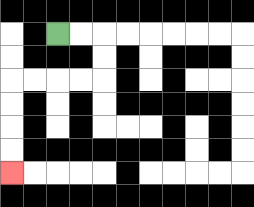{'start': '[2, 1]', 'end': '[0, 7]', 'path_directions': 'R,R,D,D,L,L,L,L,D,D,D,D', 'path_coordinates': '[[2, 1], [3, 1], [4, 1], [4, 2], [4, 3], [3, 3], [2, 3], [1, 3], [0, 3], [0, 4], [0, 5], [0, 6], [0, 7]]'}